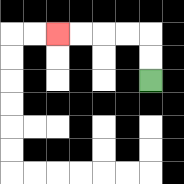{'start': '[6, 3]', 'end': '[2, 1]', 'path_directions': 'U,U,L,L,L,L', 'path_coordinates': '[[6, 3], [6, 2], [6, 1], [5, 1], [4, 1], [3, 1], [2, 1]]'}